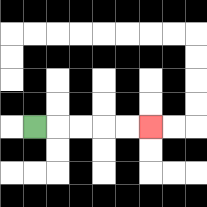{'start': '[1, 5]', 'end': '[6, 5]', 'path_directions': 'R,R,R,R,R', 'path_coordinates': '[[1, 5], [2, 5], [3, 5], [4, 5], [5, 5], [6, 5]]'}